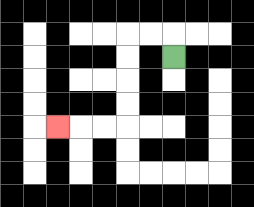{'start': '[7, 2]', 'end': '[2, 5]', 'path_directions': 'U,L,L,D,D,D,D,L,L,L', 'path_coordinates': '[[7, 2], [7, 1], [6, 1], [5, 1], [5, 2], [5, 3], [5, 4], [5, 5], [4, 5], [3, 5], [2, 5]]'}